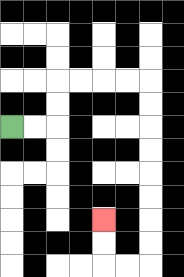{'start': '[0, 5]', 'end': '[4, 9]', 'path_directions': 'R,R,U,U,R,R,R,R,D,D,D,D,D,D,D,D,L,L,U,U', 'path_coordinates': '[[0, 5], [1, 5], [2, 5], [2, 4], [2, 3], [3, 3], [4, 3], [5, 3], [6, 3], [6, 4], [6, 5], [6, 6], [6, 7], [6, 8], [6, 9], [6, 10], [6, 11], [5, 11], [4, 11], [4, 10], [4, 9]]'}